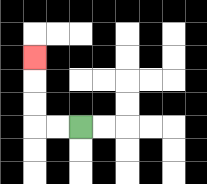{'start': '[3, 5]', 'end': '[1, 2]', 'path_directions': 'L,L,U,U,U', 'path_coordinates': '[[3, 5], [2, 5], [1, 5], [1, 4], [1, 3], [1, 2]]'}